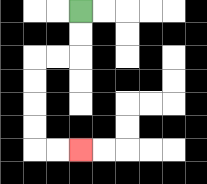{'start': '[3, 0]', 'end': '[3, 6]', 'path_directions': 'D,D,L,L,D,D,D,D,R,R', 'path_coordinates': '[[3, 0], [3, 1], [3, 2], [2, 2], [1, 2], [1, 3], [1, 4], [1, 5], [1, 6], [2, 6], [3, 6]]'}